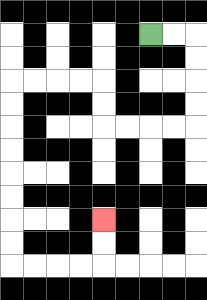{'start': '[6, 1]', 'end': '[4, 9]', 'path_directions': 'R,R,D,D,D,D,L,L,L,L,U,U,L,L,L,L,D,D,D,D,D,D,D,D,R,R,R,R,U,U', 'path_coordinates': '[[6, 1], [7, 1], [8, 1], [8, 2], [8, 3], [8, 4], [8, 5], [7, 5], [6, 5], [5, 5], [4, 5], [4, 4], [4, 3], [3, 3], [2, 3], [1, 3], [0, 3], [0, 4], [0, 5], [0, 6], [0, 7], [0, 8], [0, 9], [0, 10], [0, 11], [1, 11], [2, 11], [3, 11], [4, 11], [4, 10], [4, 9]]'}